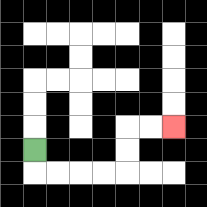{'start': '[1, 6]', 'end': '[7, 5]', 'path_directions': 'D,R,R,R,R,U,U,R,R', 'path_coordinates': '[[1, 6], [1, 7], [2, 7], [3, 7], [4, 7], [5, 7], [5, 6], [5, 5], [6, 5], [7, 5]]'}